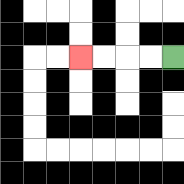{'start': '[7, 2]', 'end': '[3, 2]', 'path_directions': 'L,L,L,L', 'path_coordinates': '[[7, 2], [6, 2], [5, 2], [4, 2], [3, 2]]'}